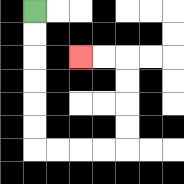{'start': '[1, 0]', 'end': '[3, 2]', 'path_directions': 'D,D,D,D,D,D,R,R,R,R,U,U,U,U,L,L', 'path_coordinates': '[[1, 0], [1, 1], [1, 2], [1, 3], [1, 4], [1, 5], [1, 6], [2, 6], [3, 6], [4, 6], [5, 6], [5, 5], [5, 4], [5, 3], [5, 2], [4, 2], [3, 2]]'}